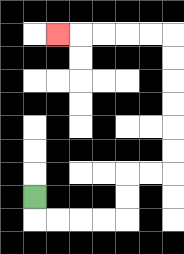{'start': '[1, 8]', 'end': '[2, 1]', 'path_directions': 'D,R,R,R,R,U,U,R,R,U,U,U,U,U,U,L,L,L,L,L', 'path_coordinates': '[[1, 8], [1, 9], [2, 9], [3, 9], [4, 9], [5, 9], [5, 8], [5, 7], [6, 7], [7, 7], [7, 6], [7, 5], [7, 4], [7, 3], [7, 2], [7, 1], [6, 1], [5, 1], [4, 1], [3, 1], [2, 1]]'}